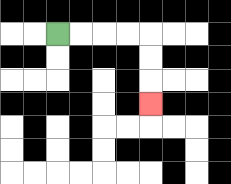{'start': '[2, 1]', 'end': '[6, 4]', 'path_directions': 'R,R,R,R,D,D,D', 'path_coordinates': '[[2, 1], [3, 1], [4, 1], [5, 1], [6, 1], [6, 2], [6, 3], [6, 4]]'}